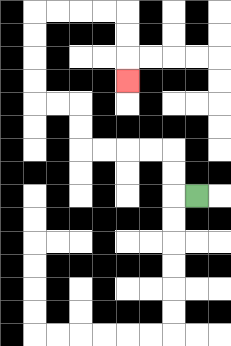{'start': '[8, 8]', 'end': '[5, 3]', 'path_directions': 'L,U,U,L,L,L,L,U,U,L,L,U,U,U,U,R,R,R,R,D,D,D', 'path_coordinates': '[[8, 8], [7, 8], [7, 7], [7, 6], [6, 6], [5, 6], [4, 6], [3, 6], [3, 5], [3, 4], [2, 4], [1, 4], [1, 3], [1, 2], [1, 1], [1, 0], [2, 0], [3, 0], [4, 0], [5, 0], [5, 1], [5, 2], [5, 3]]'}